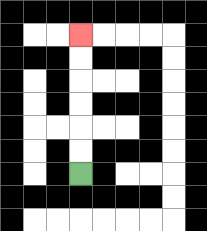{'start': '[3, 7]', 'end': '[3, 1]', 'path_directions': 'U,U,U,U,U,U', 'path_coordinates': '[[3, 7], [3, 6], [3, 5], [3, 4], [3, 3], [3, 2], [3, 1]]'}